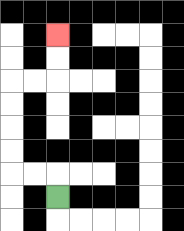{'start': '[2, 8]', 'end': '[2, 1]', 'path_directions': 'U,L,L,U,U,U,U,R,R,U,U', 'path_coordinates': '[[2, 8], [2, 7], [1, 7], [0, 7], [0, 6], [0, 5], [0, 4], [0, 3], [1, 3], [2, 3], [2, 2], [2, 1]]'}